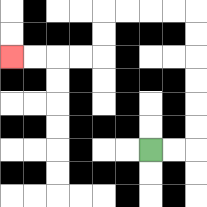{'start': '[6, 6]', 'end': '[0, 2]', 'path_directions': 'R,R,U,U,U,U,U,U,L,L,L,L,D,D,L,L,L,L', 'path_coordinates': '[[6, 6], [7, 6], [8, 6], [8, 5], [8, 4], [8, 3], [8, 2], [8, 1], [8, 0], [7, 0], [6, 0], [5, 0], [4, 0], [4, 1], [4, 2], [3, 2], [2, 2], [1, 2], [0, 2]]'}